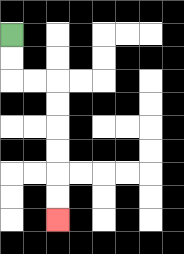{'start': '[0, 1]', 'end': '[2, 9]', 'path_directions': 'D,D,R,R,D,D,D,D,D,D', 'path_coordinates': '[[0, 1], [0, 2], [0, 3], [1, 3], [2, 3], [2, 4], [2, 5], [2, 6], [2, 7], [2, 8], [2, 9]]'}